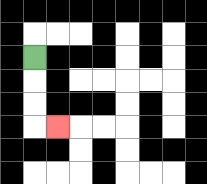{'start': '[1, 2]', 'end': '[2, 5]', 'path_directions': 'D,D,D,R', 'path_coordinates': '[[1, 2], [1, 3], [1, 4], [1, 5], [2, 5]]'}